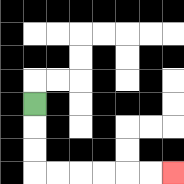{'start': '[1, 4]', 'end': '[7, 7]', 'path_directions': 'D,D,D,R,R,R,R,R,R', 'path_coordinates': '[[1, 4], [1, 5], [1, 6], [1, 7], [2, 7], [3, 7], [4, 7], [5, 7], [6, 7], [7, 7]]'}